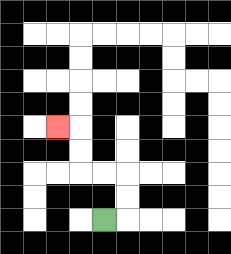{'start': '[4, 9]', 'end': '[2, 5]', 'path_directions': 'R,U,U,L,L,U,U,L', 'path_coordinates': '[[4, 9], [5, 9], [5, 8], [5, 7], [4, 7], [3, 7], [3, 6], [3, 5], [2, 5]]'}